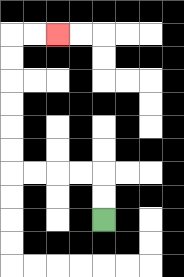{'start': '[4, 9]', 'end': '[2, 1]', 'path_directions': 'U,U,L,L,L,L,U,U,U,U,U,U,R,R', 'path_coordinates': '[[4, 9], [4, 8], [4, 7], [3, 7], [2, 7], [1, 7], [0, 7], [0, 6], [0, 5], [0, 4], [0, 3], [0, 2], [0, 1], [1, 1], [2, 1]]'}